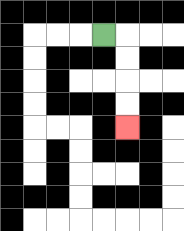{'start': '[4, 1]', 'end': '[5, 5]', 'path_directions': 'R,D,D,D,D', 'path_coordinates': '[[4, 1], [5, 1], [5, 2], [5, 3], [5, 4], [5, 5]]'}